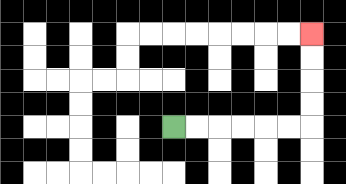{'start': '[7, 5]', 'end': '[13, 1]', 'path_directions': 'R,R,R,R,R,R,U,U,U,U', 'path_coordinates': '[[7, 5], [8, 5], [9, 5], [10, 5], [11, 5], [12, 5], [13, 5], [13, 4], [13, 3], [13, 2], [13, 1]]'}